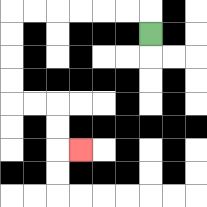{'start': '[6, 1]', 'end': '[3, 6]', 'path_directions': 'U,L,L,L,L,L,L,D,D,D,D,R,R,D,D,R', 'path_coordinates': '[[6, 1], [6, 0], [5, 0], [4, 0], [3, 0], [2, 0], [1, 0], [0, 0], [0, 1], [0, 2], [0, 3], [0, 4], [1, 4], [2, 4], [2, 5], [2, 6], [3, 6]]'}